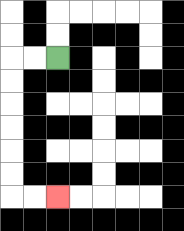{'start': '[2, 2]', 'end': '[2, 8]', 'path_directions': 'L,L,D,D,D,D,D,D,R,R', 'path_coordinates': '[[2, 2], [1, 2], [0, 2], [0, 3], [0, 4], [0, 5], [0, 6], [0, 7], [0, 8], [1, 8], [2, 8]]'}